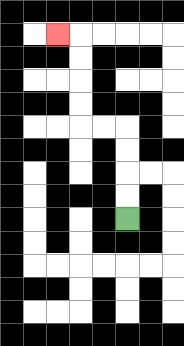{'start': '[5, 9]', 'end': '[2, 1]', 'path_directions': 'U,U,U,U,L,L,U,U,U,U,L', 'path_coordinates': '[[5, 9], [5, 8], [5, 7], [5, 6], [5, 5], [4, 5], [3, 5], [3, 4], [3, 3], [3, 2], [3, 1], [2, 1]]'}